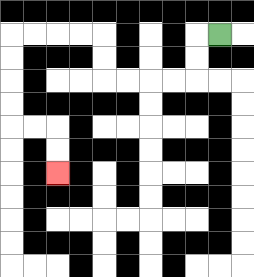{'start': '[9, 1]', 'end': '[2, 7]', 'path_directions': 'L,D,D,L,L,L,L,U,U,L,L,L,L,D,D,D,D,R,R,D,D', 'path_coordinates': '[[9, 1], [8, 1], [8, 2], [8, 3], [7, 3], [6, 3], [5, 3], [4, 3], [4, 2], [4, 1], [3, 1], [2, 1], [1, 1], [0, 1], [0, 2], [0, 3], [0, 4], [0, 5], [1, 5], [2, 5], [2, 6], [2, 7]]'}